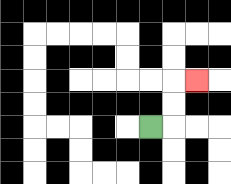{'start': '[6, 5]', 'end': '[8, 3]', 'path_directions': 'R,U,U,R', 'path_coordinates': '[[6, 5], [7, 5], [7, 4], [7, 3], [8, 3]]'}